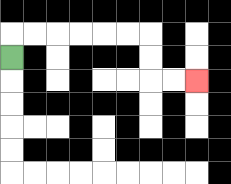{'start': '[0, 2]', 'end': '[8, 3]', 'path_directions': 'U,R,R,R,R,R,R,D,D,R,R', 'path_coordinates': '[[0, 2], [0, 1], [1, 1], [2, 1], [3, 1], [4, 1], [5, 1], [6, 1], [6, 2], [6, 3], [7, 3], [8, 3]]'}